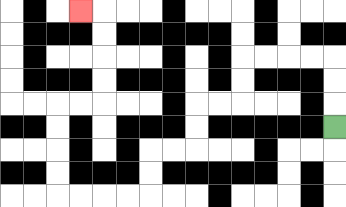{'start': '[14, 5]', 'end': '[3, 0]', 'path_directions': 'U,U,U,L,L,L,L,D,D,L,L,D,D,L,L,D,D,L,L,L,L,U,U,U,U,R,R,U,U,U,U,L', 'path_coordinates': '[[14, 5], [14, 4], [14, 3], [14, 2], [13, 2], [12, 2], [11, 2], [10, 2], [10, 3], [10, 4], [9, 4], [8, 4], [8, 5], [8, 6], [7, 6], [6, 6], [6, 7], [6, 8], [5, 8], [4, 8], [3, 8], [2, 8], [2, 7], [2, 6], [2, 5], [2, 4], [3, 4], [4, 4], [4, 3], [4, 2], [4, 1], [4, 0], [3, 0]]'}